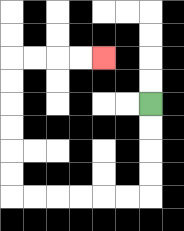{'start': '[6, 4]', 'end': '[4, 2]', 'path_directions': 'D,D,D,D,L,L,L,L,L,L,U,U,U,U,U,U,R,R,R,R', 'path_coordinates': '[[6, 4], [6, 5], [6, 6], [6, 7], [6, 8], [5, 8], [4, 8], [3, 8], [2, 8], [1, 8], [0, 8], [0, 7], [0, 6], [0, 5], [0, 4], [0, 3], [0, 2], [1, 2], [2, 2], [3, 2], [4, 2]]'}